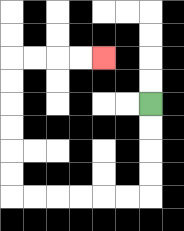{'start': '[6, 4]', 'end': '[4, 2]', 'path_directions': 'D,D,D,D,L,L,L,L,L,L,U,U,U,U,U,U,R,R,R,R', 'path_coordinates': '[[6, 4], [6, 5], [6, 6], [6, 7], [6, 8], [5, 8], [4, 8], [3, 8], [2, 8], [1, 8], [0, 8], [0, 7], [0, 6], [0, 5], [0, 4], [0, 3], [0, 2], [1, 2], [2, 2], [3, 2], [4, 2]]'}